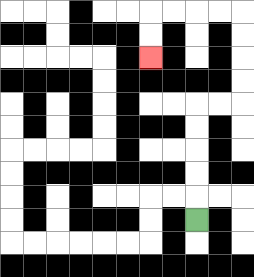{'start': '[8, 9]', 'end': '[6, 2]', 'path_directions': 'U,U,U,U,U,R,R,U,U,U,U,L,L,L,L,D,D', 'path_coordinates': '[[8, 9], [8, 8], [8, 7], [8, 6], [8, 5], [8, 4], [9, 4], [10, 4], [10, 3], [10, 2], [10, 1], [10, 0], [9, 0], [8, 0], [7, 0], [6, 0], [6, 1], [6, 2]]'}